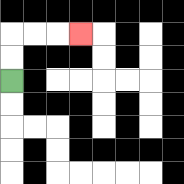{'start': '[0, 3]', 'end': '[3, 1]', 'path_directions': 'U,U,R,R,R', 'path_coordinates': '[[0, 3], [0, 2], [0, 1], [1, 1], [2, 1], [3, 1]]'}